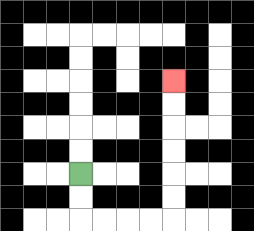{'start': '[3, 7]', 'end': '[7, 3]', 'path_directions': 'D,D,R,R,R,R,U,U,U,U,U,U', 'path_coordinates': '[[3, 7], [3, 8], [3, 9], [4, 9], [5, 9], [6, 9], [7, 9], [7, 8], [7, 7], [7, 6], [7, 5], [7, 4], [7, 3]]'}